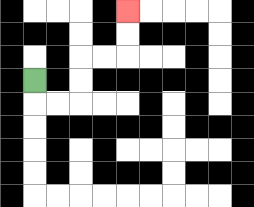{'start': '[1, 3]', 'end': '[5, 0]', 'path_directions': 'D,R,R,U,U,R,R,U,U', 'path_coordinates': '[[1, 3], [1, 4], [2, 4], [3, 4], [3, 3], [3, 2], [4, 2], [5, 2], [5, 1], [5, 0]]'}